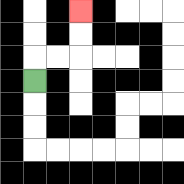{'start': '[1, 3]', 'end': '[3, 0]', 'path_directions': 'U,R,R,U,U', 'path_coordinates': '[[1, 3], [1, 2], [2, 2], [3, 2], [3, 1], [3, 0]]'}